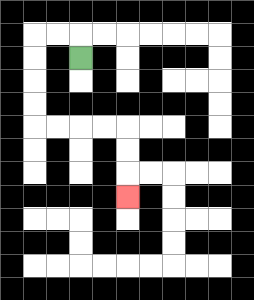{'start': '[3, 2]', 'end': '[5, 8]', 'path_directions': 'U,L,L,D,D,D,D,R,R,R,R,D,D,D', 'path_coordinates': '[[3, 2], [3, 1], [2, 1], [1, 1], [1, 2], [1, 3], [1, 4], [1, 5], [2, 5], [3, 5], [4, 5], [5, 5], [5, 6], [5, 7], [5, 8]]'}